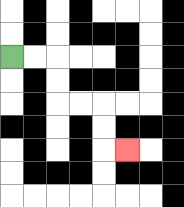{'start': '[0, 2]', 'end': '[5, 6]', 'path_directions': 'R,R,D,D,R,R,D,D,R', 'path_coordinates': '[[0, 2], [1, 2], [2, 2], [2, 3], [2, 4], [3, 4], [4, 4], [4, 5], [4, 6], [5, 6]]'}